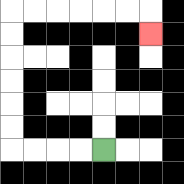{'start': '[4, 6]', 'end': '[6, 1]', 'path_directions': 'L,L,L,L,U,U,U,U,U,U,R,R,R,R,R,R,D', 'path_coordinates': '[[4, 6], [3, 6], [2, 6], [1, 6], [0, 6], [0, 5], [0, 4], [0, 3], [0, 2], [0, 1], [0, 0], [1, 0], [2, 0], [3, 0], [4, 0], [5, 0], [6, 0], [6, 1]]'}